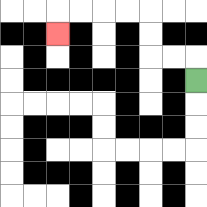{'start': '[8, 3]', 'end': '[2, 1]', 'path_directions': 'U,L,L,U,U,L,L,L,L,D', 'path_coordinates': '[[8, 3], [8, 2], [7, 2], [6, 2], [6, 1], [6, 0], [5, 0], [4, 0], [3, 0], [2, 0], [2, 1]]'}